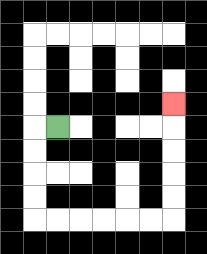{'start': '[2, 5]', 'end': '[7, 4]', 'path_directions': 'L,D,D,D,D,R,R,R,R,R,R,U,U,U,U,U', 'path_coordinates': '[[2, 5], [1, 5], [1, 6], [1, 7], [1, 8], [1, 9], [2, 9], [3, 9], [4, 9], [5, 9], [6, 9], [7, 9], [7, 8], [7, 7], [7, 6], [7, 5], [7, 4]]'}